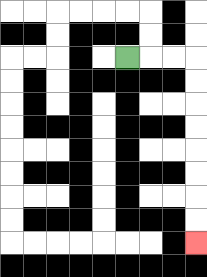{'start': '[5, 2]', 'end': '[8, 10]', 'path_directions': 'R,R,R,D,D,D,D,D,D,D,D', 'path_coordinates': '[[5, 2], [6, 2], [7, 2], [8, 2], [8, 3], [8, 4], [8, 5], [8, 6], [8, 7], [8, 8], [8, 9], [8, 10]]'}